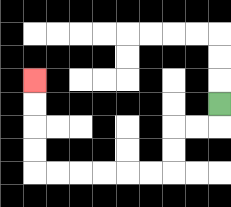{'start': '[9, 4]', 'end': '[1, 3]', 'path_directions': 'D,L,L,D,D,L,L,L,L,L,L,U,U,U,U', 'path_coordinates': '[[9, 4], [9, 5], [8, 5], [7, 5], [7, 6], [7, 7], [6, 7], [5, 7], [4, 7], [3, 7], [2, 7], [1, 7], [1, 6], [1, 5], [1, 4], [1, 3]]'}